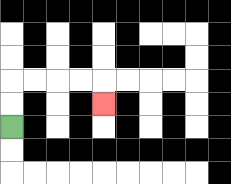{'start': '[0, 5]', 'end': '[4, 4]', 'path_directions': 'U,U,R,R,R,R,D', 'path_coordinates': '[[0, 5], [0, 4], [0, 3], [1, 3], [2, 3], [3, 3], [4, 3], [4, 4]]'}